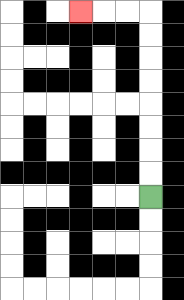{'start': '[6, 8]', 'end': '[3, 0]', 'path_directions': 'U,U,U,U,U,U,U,U,L,L,L', 'path_coordinates': '[[6, 8], [6, 7], [6, 6], [6, 5], [6, 4], [6, 3], [6, 2], [6, 1], [6, 0], [5, 0], [4, 0], [3, 0]]'}